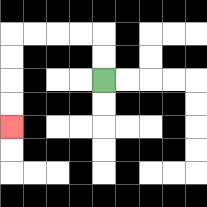{'start': '[4, 3]', 'end': '[0, 5]', 'path_directions': 'U,U,L,L,L,L,D,D,D,D', 'path_coordinates': '[[4, 3], [4, 2], [4, 1], [3, 1], [2, 1], [1, 1], [0, 1], [0, 2], [0, 3], [0, 4], [0, 5]]'}